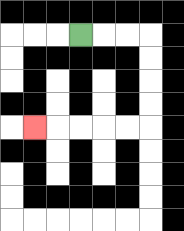{'start': '[3, 1]', 'end': '[1, 5]', 'path_directions': 'R,R,R,D,D,D,D,L,L,L,L,L', 'path_coordinates': '[[3, 1], [4, 1], [5, 1], [6, 1], [6, 2], [6, 3], [6, 4], [6, 5], [5, 5], [4, 5], [3, 5], [2, 5], [1, 5]]'}